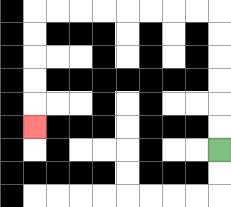{'start': '[9, 6]', 'end': '[1, 5]', 'path_directions': 'U,U,U,U,U,U,L,L,L,L,L,L,L,L,D,D,D,D,D', 'path_coordinates': '[[9, 6], [9, 5], [9, 4], [9, 3], [9, 2], [9, 1], [9, 0], [8, 0], [7, 0], [6, 0], [5, 0], [4, 0], [3, 0], [2, 0], [1, 0], [1, 1], [1, 2], [1, 3], [1, 4], [1, 5]]'}